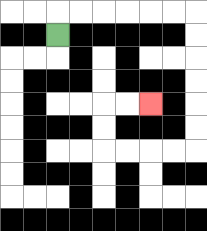{'start': '[2, 1]', 'end': '[6, 4]', 'path_directions': 'U,R,R,R,R,R,R,D,D,D,D,D,D,L,L,L,L,U,U,R,R', 'path_coordinates': '[[2, 1], [2, 0], [3, 0], [4, 0], [5, 0], [6, 0], [7, 0], [8, 0], [8, 1], [8, 2], [8, 3], [8, 4], [8, 5], [8, 6], [7, 6], [6, 6], [5, 6], [4, 6], [4, 5], [4, 4], [5, 4], [6, 4]]'}